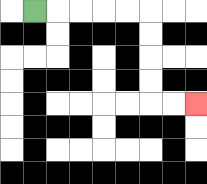{'start': '[1, 0]', 'end': '[8, 4]', 'path_directions': 'R,R,R,R,R,D,D,D,D,R,R', 'path_coordinates': '[[1, 0], [2, 0], [3, 0], [4, 0], [5, 0], [6, 0], [6, 1], [6, 2], [6, 3], [6, 4], [7, 4], [8, 4]]'}